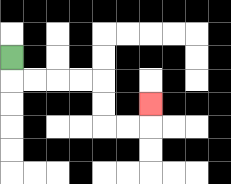{'start': '[0, 2]', 'end': '[6, 4]', 'path_directions': 'D,R,R,R,R,D,D,R,R,U', 'path_coordinates': '[[0, 2], [0, 3], [1, 3], [2, 3], [3, 3], [4, 3], [4, 4], [4, 5], [5, 5], [6, 5], [6, 4]]'}